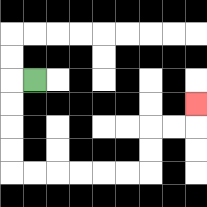{'start': '[1, 3]', 'end': '[8, 4]', 'path_directions': 'L,D,D,D,D,R,R,R,R,R,R,U,U,R,R,U', 'path_coordinates': '[[1, 3], [0, 3], [0, 4], [0, 5], [0, 6], [0, 7], [1, 7], [2, 7], [3, 7], [4, 7], [5, 7], [6, 7], [6, 6], [6, 5], [7, 5], [8, 5], [8, 4]]'}